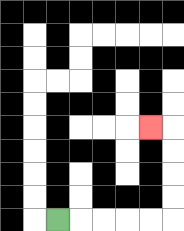{'start': '[2, 9]', 'end': '[6, 5]', 'path_directions': 'R,R,R,R,R,U,U,U,U,L', 'path_coordinates': '[[2, 9], [3, 9], [4, 9], [5, 9], [6, 9], [7, 9], [7, 8], [7, 7], [7, 6], [7, 5], [6, 5]]'}